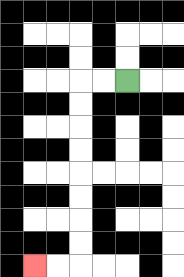{'start': '[5, 3]', 'end': '[1, 11]', 'path_directions': 'L,L,D,D,D,D,D,D,D,D,L,L', 'path_coordinates': '[[5, 3], [4, 3], [3, 3], [3, 4], [3, 5], [3, 6], [3, 7], [3, 8], [3, 9], [3, 10], [3, 11], [2, 11], [1, 11]]'}